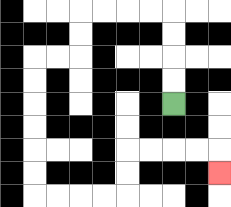{'start': '[7, 4]', 'end': '[9, 7]', 'path_directions': 'U,U,U,U,L,L,L,L,D,D,L,L,D,D,D,D,D,D,R,R,R,R,U,U,R,R,R,R,D', 'path_coordinates': '[[7, 4], [7, 3], [7, 2], [7, 1], [7, 0], [6, 0], [5, 0], [4, 0], [3, 0], [3, 1], [3, 2], [2, 2], [1, 2], [1, 3], [1, 4], [1, 5], [1, 6], [1, 7], [1, 8], [2, 8], [3, 8], [4, 8], [5, 8], [5, 7], [5, 6], [6, 6], [7, 6], [8, 6], [9, 6], [9, 7]]'}